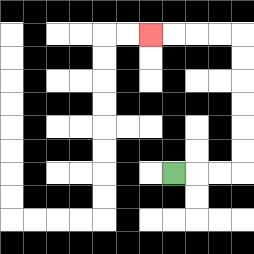{'start': '[7, 7]', 'end': '[6, 1]', 'path_directions': 'R,R,R,U,U,U,U,U,U,L,L,L,L', 'path_coordinates': '[[7, 7], [8, 7], [9, 7], [10, 7], [10, 6], [10, 5], [10, 4], [10, 3], [10, 2], [10, 1], [9, 1], [8, 1], [7, 1], [6, 1]]'}